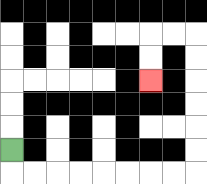{'start': '[0, 6]', 'end': '[6, 3]', 'path_directions': 'D,R,R,R,R,R,R,R,R,U,U,U,U,U,U,L,L,D,D', 'path_coordinates': '[[0, 6], [0, 7], [1, 7], [2, 7], [3, 7], [4, 7], [5, 7], [6, 7], [7, 7], [8, 7], [8, 6], [8, 5], [8, 4], [8, 3], [8, 2], [8, 1], [7, 1], [6, 1], [6, 2], [6, 3]]'}